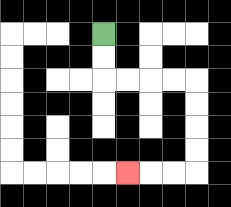{'start': '[4, 1]', 'end': '[5, 7]', 'path_directions': 'D,D,R,R,R,R,D,D,D,D,L,L,L', 'path_coordinates': '[[4, 1], [4, 2], [4, 3], [5, 3], [6, 3], [7, 3], [8, 3], [8, 4], [8, 5], [8, 6], [8, 7], [7, 7], [6, 7], [5, 7]]'}